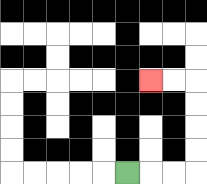{'start': '[5, 7]', 'end': '[6, 3]', 'path_directions': 'R,R,R,U,U,U,U,L,L', 'path_coordinates': '[[5, 7], [6, 7], [7, 7], [8, 7], [8, 6], [8, 5], [8, 4], [8, 3], [7, 3], [6, 3]]'}